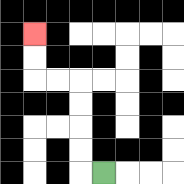{'start': '[4, 7]', 'end': '[1, 1]', 'path_directions': 'L,U,U,U,U,L,L,U,U', 'path_coordinates': '[[4, 7], [3, 7], [3, 6], [3, 5], [3, 4], [3, 3], [2, 3], [1, 3], [1, 2], [1, 1]]'}